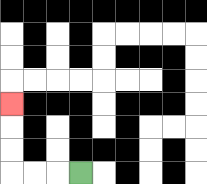{'start': '[3, 7]', 'end': '[0, 4]', 'path_directions': 'L,L,L,U,U,U', 'path_coordinates': '[[3, 7], [2, 7], [1, 7], [0, 7], [0, 6], [0, 5], [0, 4]]'}